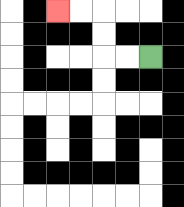{'start': '[6, 2]', 'end': '[2, 0]', 'path_directions': 'L,L,U,U,L,L', 'path_coordinates': '[[6, 2], [5, 2], [4, 2], [4, 1], [4, 0], [3, 0], [2, 0]]'}